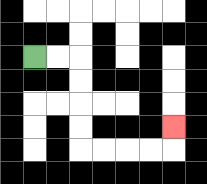{'start': '[1, 2]', 'end': '[7, 5]', 'path_directions': 'R,R,D,D,D,D,R,R,R,R,U', 'path_coordinates': '[[1, 2], [2, 2], [3, 2], [3, 3], [3, 4], [3, 5], [3, 6], [4, 6], [5, 6], [6, 6], [7, 6], [7, 5]]'}